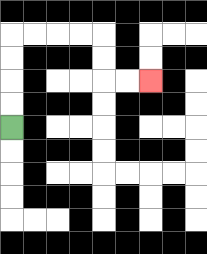{'start': '[0, 5]', 'end': '[6, 3]', 'path_directions': 'U,U,U,U,R,R,R,R,D,D,R,R', 'path_coordinates': '[[0, 5], [0, 4], [0, 3], [0, 2], [0, 1], [1, 1], [2, 1], [3, 1], [4, 1], [4, 2], [4, 3], [5, 3], [6, 3]]'}